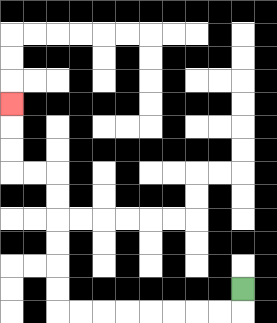{'start': '[10, 12]', 'end': '[0, 4]', 'path_directions': 'D,L,L,L,L,L,L,L,L,U,U,U,U,U,U,L,L,U,U,U', 'path_coordinates': '[[10, 12], [10, 13], [9, 13], [8, 13], [7, 13], [6, 13], [5, 13], [4, 13], [3, 13], [2, 13], [2, 12], [2, 11], [2, 10], [2, 9], [2, 8], [2, 7], [1, 7], [0, 7], [0, 6], [0, 5], [0, 4]]'}